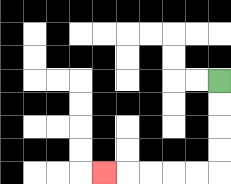{'start': '[9, 3]', 'end': '[4, 7]', 'path_directions': 'D,D,D,D,L,L,L,L,L', 'path_coordinates': '[[9, 3], [9, 4], [9, 5], [9, 6], [9, 7], [8, 7], [7, 7], [6, 7], [5, 7], [4, 7]]'}